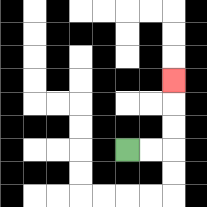{'start': '[5, 6]', 'end': '[7, 3]', 'path_directions': 'R,R,U,U,U', 'path_coordinates': '[[5, 6], [6, 6], [7, 6], [7, 5], [7, 4], [7, 3]]'}